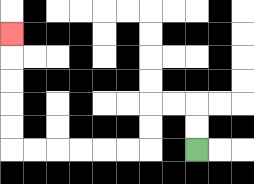{'start': '[8, 6]', 'end': '[0, 1]', 'path_directions': 'U,U,L,L,D,D,L,L,L,L,L,L,U,U,U,U,U', 'path_coordinates': '[[8, 6], [8, 5], [8, 4], [7, 4], [6, 4], [6, 5], [6, 6], [5, 6], [4, 6], [3, 6], [2, 6], [1, 6], [0, 6], [0, 5], [0, 4], [0, 3], [0, 2], [0, 1]]'}